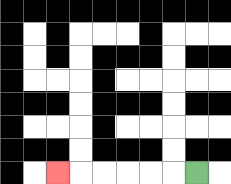{'start': '[8, 7]', 'end': '[2, 7]', 'path_directions': 'L,L,L,L,L,L', 'path_coordinates': '[[8, 7], [7, 7], [6, 7], [5, 7], [4, 7], [3, 7], [2, 7]]'}